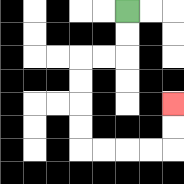{'start': '[5, 0]', 'end': '[7, 4]', 'path_directions': 'D,D,L,L,D,D,D,D,R,R,R,R,U,U', 'path_coordinates': '[[5, 0], [5, 1], [5, 2], [4, 2], [3, 2], [3, 3], [3, 4], [3, 5], [3, 6], [4, 6], [5, 6], [6, 6], [7, 6], [7, 5], [7, 4]]'}